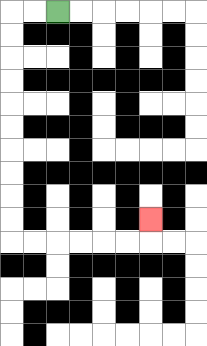{'start': '[2, 0]', 'end': '[6, 9]', 'path_directions': 'L,L,D,D,D,D,D,D,D,D,D,D,R,R,R,R,R,R,U', 'path_coordinates': '[[2, 0], [1, 0], [0, 0], [0, 1], [0, 2], [0, 3], [0, 4], [0, 5], [0, 6], [0, 7], [0, 8], [0, 9], [0, 10], [1, 10], [2, 10], [3, 10], [4, 10], [5, 10], [6, 10], [6, 9]]'}